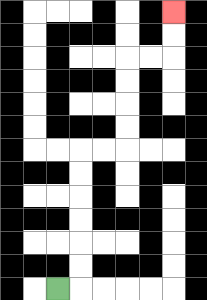{'start': '[2, 12]', 'end': '[7, 0]', 'path_directions': 'R,U,U,U,U,U,U,R,R,U,U,U,U,R,R,U,U', 'path_coordinates': '[[2, 12], [3, 12], [3, 11], [3, 10], [3, 9], [3, 8], [3, 7], [3, 6], [4, 6], [5, 6], [5, 5], [5, 4], [5, 3], [5, 2], [6, 2], [7, 2], [7, 1], [7, 0]]'}